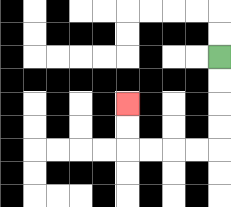{'start': '[9, 2]', 'end': '[5, 4]', 'path_directions': 'D,D,D,D,L,L,L,L,U,U', 'path_coordinates': '[[9, 2], [9, 3], [9, 4], [9, 5], [9, 6], [8, 6], [7, 6], [6, 6], [5, 6], [5, 5], [5, 4]]'}